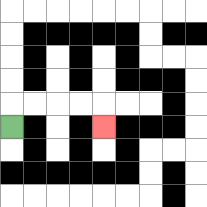{'start': '[0, 5]', 'end': '[4, 5]', 'path_directions': 'U,R,R,R,R,D', 'path_coordinates': '[[0, 5], [0, 4], [1, 4], [2, 4], [3, 4], [4, 4], [4, 5]]'}